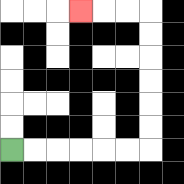{'start': '[0, 6]', 'end': '[3, 0]', 'path_directions': 'R,R,R,R,R,R,U,U,U,U,U,U,L,L,L', 'path_coordinates': '[[0, 6], [1, 6], [2, 6], [3, 6], [4, 6], [5, 6], [6, 6], [6, 5], [6, 4], [6, 3], [6, 2], [6, 1], [6, 0], [5, 0], [4, 0], [3, 0]]'}